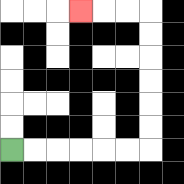{'start': '[0, 6]', 'end': '[3, 0]', 'path_directions': 'R,R,R,R,R,R,U,U,U,U,U,U,L,L,L', 'path_coordinates': '[[0, 6], [1, 6], [2, 6], [3, 6], [4, 6], [5, 6], [6, 6], [6, 5], [6, 4], [6, 3], [6, 2], [6, 1], [6, 0], [5, 0], [4, 0], [3, 0]]'}